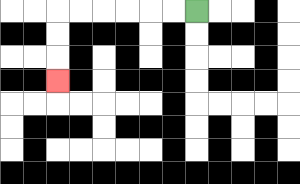{'start': '[8, 0]', 'end': '[2, 3]', 'path_directions': 'L,L,L,L,L,L,D,D,D', 'path_coordinates': '[[8, 0], [7, 0], [6, 0], [5, 0], [4, 0], [3, 0], [2, 0], [2, 1], [2, 2], [2, 3]]'}